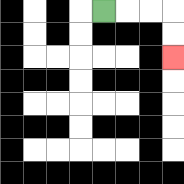{'start': '[4, 0]', 'end': '[7, 2]', 'path_directions': 'R,R,R,D,D', 'path_coordinates': '[[4, 0], [5, 0], [6, 0], [7, 0], [7, 1], [7, 2]]'}